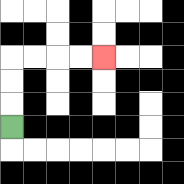{'start': '[0, 5]', 'end': '[4, 2]', 'path_directions': 'U,U,U,R,R,R,R', 'path_coordinates': '[[0, 5], [0, 4], [0, 3], [0, 2], [1, 2], [2, 2], [3, 2], [4, 2]]'}